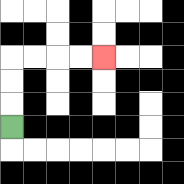{'start': '[0, 5]', 'end': '[4, 2]', 'path_directions': 'U,U,U,R,R,R,R', 'path_coordinates': '[[0, 5], [0, 4], [0, 3], [0, 2], [1, 2], [2, 2], [3, 2], [4, 2]]'}